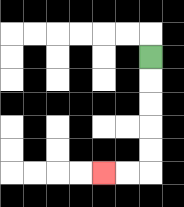{'start': '[6, 2]', 'end': '[4, 7]', 'path_directions': 'D,D,D,D,D,L,L', 'path_coordinates': '[[6, 2], [6, 3], [6, 4], [6, 5], [6, 6], [6, 7], [5, 7], [4, 7]]'}